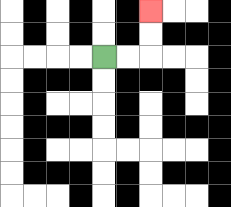{'start': '[4, 2]', 'end': '[6, 0]', 'path_directions': 'R,R,U,U', 'path_coordinates': '[[4, 2], [5, 2], [6, 2], [6, 1], [6, 0]]'}